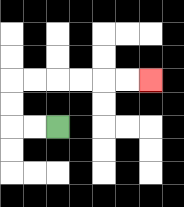{'start': '[2, 5]', 'end': '[6, 3]', 'path_directions': 'L,L,U,U,R,R,R,R,R,R', 'path_coordinates': '[[2, 5], [1, 5], [0, 5], [0, 4], [0, 3], [1, 3], [2, 3], [3, 3], [4, 3], [5, 3], [6, 3]]'}